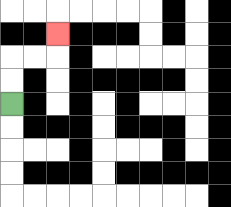{'start': '[0, 4]', 'end': '[2, 1]', 'path_directions': 'U,U,R,R,U', 'path_coordinates': '[[0, 4], [0, 3], [0, 2], [1, 2], [2, 2], [2, 1]]'}